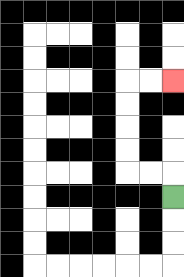{'start': '[7, 8]', 'end': '[7, 3]', 'path_directions': 'U,L,L,U,U,U,U,R,R', 'path_coordinates': '[[7, 8], [7, 7], [6, 7], [5, 7], [5, 6], [5, 5], [5, 4], [5, 3], [6, 3], [7, 3]]'}